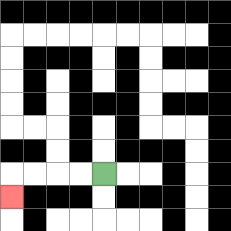{'start': '[4, 7]', 'end': '[0, 8]', 'path_directions': 'L,L,L,L,D', 'path_coordinates': '[[4, 7], [3, 7], [2, 7], [1, 7], [0, 7], [0, 8]]'}